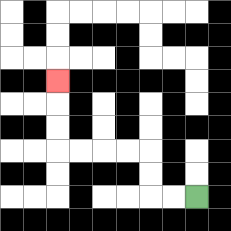{'start': '[8, 8]', 'end': '[2, 3]', 'path_directions': 'L,L,U,U,L,L,L,L,U,U,U', 'path_coordinates': '[[8, 8], [7, 8], [6, 8], [6, 7], [6, 6], [5, 6], [4, 6], [3, 6], [2, 6], [2, 5], [2, 4], [2, 3]]'}